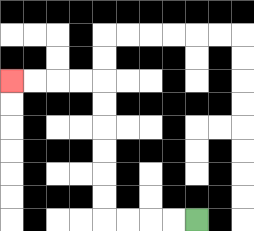{'start': '[8, 9]', 'end': '[0, 3]', 'path_directions': 'L,L,L,L,U,U,U,U,U,U,L,L,L,L', 'path_coordinates': '[[8, 9], [7, 9], [6, 9], [5, 9], [4, 9], [4, 8], [4, 7], [4, 6], [4, 5], [4, 4], [4, 3], [3, 3], [2, 3], [1, 3], [0, 3]]'}